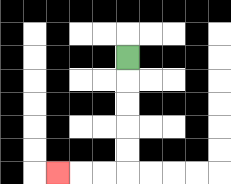{'start': '[5, 2]', 'end': '[2, 7]', 'path_directions': 'D,D,D,D,D,L,L,L', 'path_coordinates': '[[5, 2], [5, 3], [5, 4], [5, 5], [5, 6], [5, 7], [4, 7], [3, 7], [2, 7]]'}